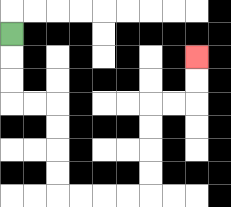{'start': '[0, 1]', 'end': '[8, 2]', 'path_directions': 'D,D,D,R,R,D,D,D,D,R,R,R,R,U,U,U,U,R,R,U,U', 'path_coordinates': '[[0, 1], [0, 2], [0, 3], [0, 4], [1, 4], [2, 4], [2, 5], [2, 6], [2, 7], [2, 8], [3, 8], [4, 8], [5, 8], [6, 8], [6, 7], [6, 6], [6, 5], [6, 4], [7, 4], [8, 4], [8, 3], [8, 2]]'}